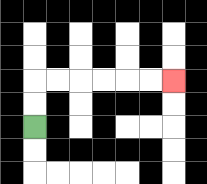{'start': '[1, 5]', 'end': '[7, 3]', 'path_directions': 'U,U,R,R,R,R,R,R', 'path_coordinates': '[[1, 5], [1, 4], [1, 3], [2, 3], [3, 3], [4, 3], [5, 3], [6, 3], [7, 3]]'}